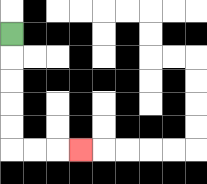{'start': '[0, 1]', 'end': '[3, 6]', 'path_directions': 'D,D,D,D,D,R,R,R', 'path_coordinates': '[[0, 1], [0, 2], [0, 3], [0, 4], [0, 5], [0, 6], [1, 6], [2, 6], [3, 6]]'}